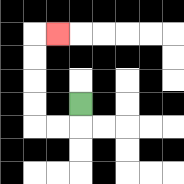{'start': '[3, 4]', 'end': '[2, 1]', 'path_directions': 'D,L,L,U,U,U,U,R', 'path_coordinates': '[[3, 4], [3, 5], [2, 5], [1, 5], [1, 4], [1, 3], [1, 2], [1, 1], [2, 1]]'}